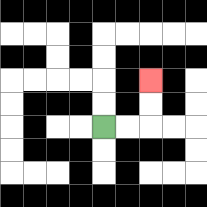{'start': '[4, 5]', 'end': '[6, 3]', 'path_directions': 'R,R,U,U', 'path_coordinates': '[[4, 5], [5, 5], [6, 5], [6, 4], [6, 3]]'}